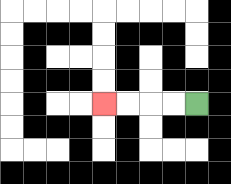{'start': '[8, 4]', 'end': '[4, 4]', 'path_directions': 'L,L,L,L', 'path_coordinates': '[[8, 4], [7, 4], [6, 4], [5, 4], [4, 4]]'}